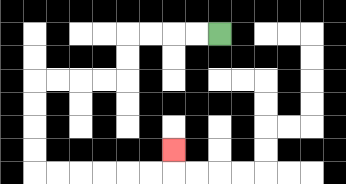{'start': '[9, 1]', 'end': '[7, 6]', 'path_directions': 'L,L,L,L,D,D,L,L,L,L,D,D,D,D,R,R,R,R,R,R,U', 'path_coordinates': '[[9, 1], [8, 1], [7, 1], [6, 1], [5, 1], [5, 2], [5, 3], [4, 3], [3, 3], [2, 3], [1, 3], [1, 4], [1, 5], [1, 6], [1, 7], [2, 7], [3, 7], [4, 7], [5, 7], [6, 7], [7, 7], [7, 6]]'}